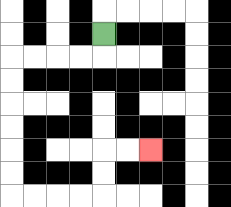{'start': '[4, 1]', 'end': '[6, 6]', 'path_directions': 'D,L,L,L,L,D,D,D,D,D,D,R,R,R,R,U,U,R,R', 'path_coordinates': '[[4, 1], [4, 2], [3, 2], [2, 2], [1, 2], [0, 2], [0, 3], [0, 4], [0, 5], [0, 6], [0, 7], [0, 8], [1, 8], [2, 8], [3, 8], [4, 8], [4, 7], [4, 6], [5, 6], [6, 6]]'}